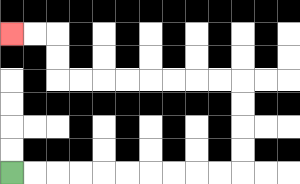{'start': '[0, 7]', 'end': '[0, 1]', 'path_directions': 'R,R,R,R,R,R,R,R,R,R,U,U,U,U,L,L,L,L,L,L,L,L,U,U,L,L', 'path_coordinates': '[[0, 7], [1, 7], [2, 7], [3, 7], [4, 7], [5, 7], [6, 7], [7, 7], [8, 7], [9, 7], [10, 7], [10, 6], [10, 5], [10, 4], [10, 3], [9, 3], [8, 3], [7, 3], [6, 3], [5, 3], [4, 3], [3, 3], [2, 3], [2, 2], [2, 1], [1, 1], [0, 1]]'}